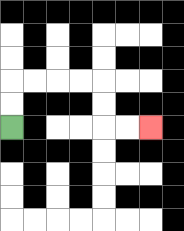{'start': '[0, 5]', 'end': '[6, 5]', 'path_directions': 'U,U,R,R,R,R,D,D,R,R', 'path_coordinates': '[[0, 5], [0, 4], [0, 3], [1, 3], [2, 3], [3, 3], [4, 3], [4, 4], [4, 5], [5, 5], [6, 5]]'}